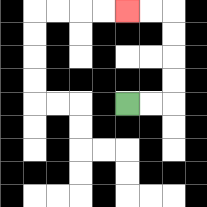{'start': '[5, 4]', 'end': '[5, 0]', 'path_directions': 'R,R,U,U,U,U,L,L', 'path_coordinates': '[[5, 4], [6, 4], [7, 4], [7, 3], [7, 2], [7, 1], [7, 0], [6, 0], [5, 0]]'}